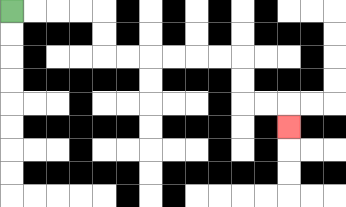{'start': '[0, 0]', 'end': '[12, 5]', 'path_directions': 'R,R,R,R,D,D,R,R,R,R,R,R,D,D,R,R,D', 'path_coordinates': '[[0, 0], [1, 0], [2, 0], [3, 0], [4, 0], [4, 1], [4, 2], [5, 2], [6, 2], [7, 2], [8, 2], [9, 2], [10, 2], [10, 3], [10, 4], [11, 4], [12, 4], [12, 5]]'}